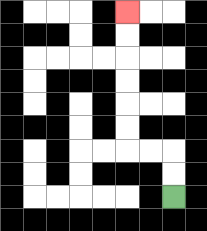{'start': '[7, 8]', 'end': '[5, 0]', 'path_directions': 'U,U,L,L,U,U,U,U,U,U', 'path_coordinates': '[[7, 8], [7, 7], [7, 6], [6, 6], [5, 6], [5, 5], [5, 4], [5, 3], [5, 2], [5, 1], [5, 0]]'}